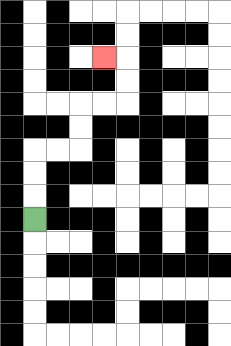{'start': '[1, 9]', 'end': '[4, 2]', 'path_directions': 'U,U,U,R,R,U,U,R,R,U,U,L', 'path_coordinates': '[[1, 9], [1, 8], [1, 7], [1, 6], [2, 6], [3, 6], [3, 5], [3, 4], [4, 4], [5, 4], [5, 3], [5, 2], [4, 2]]'}